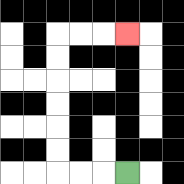{'start': '[5, 7]', 'end': '[5, 1]', 'path_directions': 'L,L,L,U,U,U,U,U,U,R,R,R', 'path_coordinates': '[[5, 7], [4, 7], [3, 7], [2, 7], [2, 6], [2, 5], [2, 4], [2, 3], [2, 2], [2, 1], [3, 1], [4, 1], [5, 1]]'}